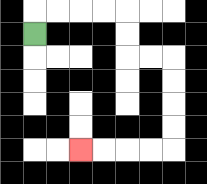{'start': '[1, 1]', 'end': '[3, 6]', 'path_directions': 'U,R,R,R,R,D,D,R,R,D,D,D,D,L,L,L,L', 'path_coordinates': '[[1, 1], [1, 0], [2, 0], [3, 0], [4, 0], [5, 0], [5, 1], [5, 2], [6, 2], [7, 2], [7, 3], [7, 4], [7, 5], [7, 6], [6, 6], [5, 6], [4, 6], [3, 6]]'}